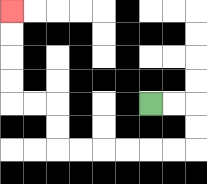{'start': '[6, 4]', 'end': '[0, 0]', 'path_directions': 'R,R,D,D,L,L,L,L,L,L,U,U,L,L,U,U,U,U', 'path_coordinates': '[[6, 4], [7, 4], [8, 4], [8, 5], [8, 6], [7, 6], [6, 6], [5, 6], [4, 6], [3, 6], [2, 6], [2, 5], [2, 4], [1, 4], [0, 4], [0, 3], [0, 2], [0, 1], [0, 0]]'}